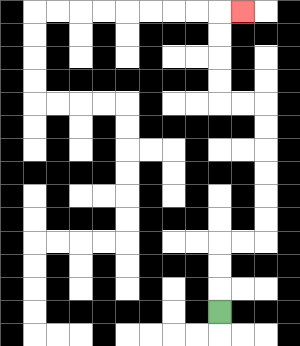{'start': '[9, 13]', 'end': '[10, 0]', 'path_directions': 'U,U,U,R,R,U,U,U,U,U,U,L,L,U,U,U,U,R', 'path_coordinates': '[[9, 13], [9, 12], [9, 11], [9, 10], [10, 10], [11, 10], [11, 9], [11, 8], [11, 7], [11, 6], [11, 5], [11, 4], [10, 4], [9, 4], [9, 3], [9, 2], [9, 1], [9, 0], [10, 0]]'}